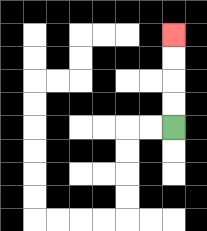{'start': '[7, 5]', 'end': '[7, 1]', 'path_directions': 'U,U,U,U', 'path_coordinates': '[[7, 5], [7, 4], [7, 3], [7, 2], [7, 1]]'}